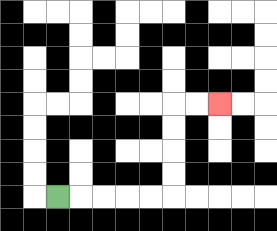{'start': '[2, 8]', 'end': '[9, 4]', 'path_directions': 'R,R,R,R,R,U,U,U,U,R,R', 'path_coordinates': '[[2, 8], [3, 8], [4, 8], [5, 8], [6, 8], [7, 8], [7, 7], [7, 6], [7, 5], [7, 4], [8, 4], [9, 4]]'}